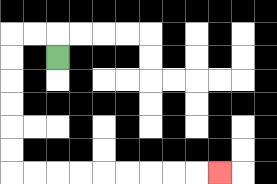{'start': '[2, 2]', 'end': '[9, 7]', 'path_directions': 'U,L,L,D,D,D,D,D,D,R,R,R,R,R,R,R,R,R', 'path_coordinates': '[[2, 2], [2, 1], [1, 1], [0, 1], [0, 2], [0, 3], [0, 4], [0, 5], [0, 6], [0, 7], [1, 7], [2, 7], [3, 7], [4, 7], [5, 7], [6, 7], [7, 7], [8, 7], [9, 7]]'}